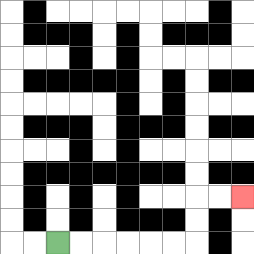{'start': '[2, 10]', 'end': '[10, 8]', 'path_directions': 'R,R,R,R,R,R,U,U,R,R', 'path_coordinates': '[[2, 10], [3, 10], [4, 10], [5, 10], [6, 10], [7, 10], [8, 10], [8, 9], [8, 8], [9, 8], [10, 8]]'}